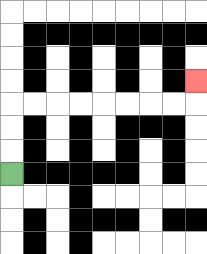{'start': '[0, 7]', 'end': '[8, 3]', 'path_directions': 'U,U,U,R,R,R,R,R,R,R,R,U', 'path_coordinates': '[[0, 7], [0, 6], [0, 5], [0, 4], [1, 4], [2, 4], [3, 4], [4, 4], [5, 4], [6, 4], [7, 4], [8, 4], [8, 3]]'}